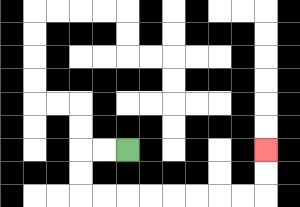{'start': '[5, 6]', 'end': '[11, 6]', 'path_directions': 'L,L,D,D,R,R,R,R,R,R,R,R,U,U', 'path_coordinates': '[[5, 6], [4, 6], [3, 6], [3, 7], [3, 8], [4, 8], [5, 8], [6, 8], [7, 8], [8, 8], [9, 8], [10, 8], [11, 8], [11, 7], [11, 6]]'}